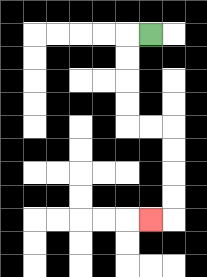{'start': '[6, 1]', 'end': '[6, 9]', 'path_directions': 'L,D,D,D,D,R,R,D,D,D,D,L', 'path_coordinates': '[[6, 1], [5, 1], [5, 2], [5, 3], [5, 4], [5, 5], [6, 5], [7, 5], [7, 6], [7, 7], [7, 8], [7, 9], [6, 9]]'}